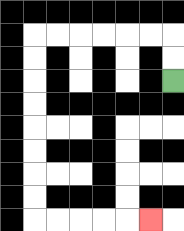{'start': '[7, 3]', 'end': '[6, 9]', 'path_directions': 'U,U,L,L,L,L,L,L,D,D,D,D,D,D,D,D,R,R,R,R,R', 'path_coordinates': '[[7, 3], [7, 2], [7, 1], [6, 1], [5, 1], [4, 1], [3, 1], [2, 1], [1, 1], [1, 2], [1, 3], [1, 4], [1, 5], [1, 6], [1, 7], [1, 8], [1, 9], [2, 9], [3, 9], [4, 9], [5, 9], [6, 9]]'}